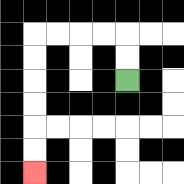{'start': '[5, 3]', 'end': '[1, 7]', 'path_directions': 'U,U,L,L,L,L,D,D,D,D,D,D', 'path_coordinates': '[[5, 3], [5, 2], [5, 1], [4, 1], [3, 1], [2, 1], [1, 1], [1, 2], [1, 3], [1, 4], [1, 5], [1, 6], [1, 7]]'}